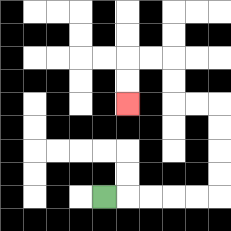{'start': '[4, 8]', 'end': '[5, 4]', 'path_directions': 'R,R,R,R,R,U,U,U,U,L,L,U,U,L,L,D,D', 'path_coordinates': '[[4, 8], [5, 8], [6, 8], [7, 8], [8, 8], [9, 8], [9, 7], [9, 6], [9, 5], [9, 4], [8, 4], [7, 4], [7, 3], [7, 2], [6, 2], [5, 2], [5, 3], [5, 4]]'}